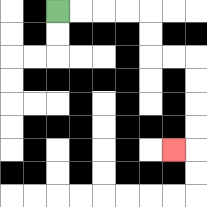{'start': '[2, 0]', 'end': '[7, 6]', 'path_directions': 'R,R,R,R,D,D,R,R,D,D,D,D,L', 'path_coordinates': '[[2, 0], [3, 0], [4, 0], [5, 0], [6, 0], [6, 1], [6, 2], [7, 2], [8, 2], [8, 3], [8, 4], [8, 5], [8, 6], [7, 6]]'}